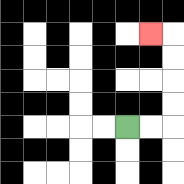{'start': '[5, 5]', 'end': '[6, 1]', 'path_directions': 'R,R,U,U,U,U,L', 'path_coordinates': '[[5, 5], [6, 5], [7, 5], [7, 4], [7, 3], [7, 2], [7, 1], [6, 1]]'}